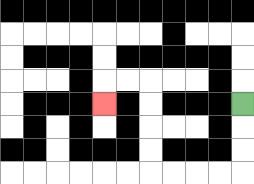{'start': '[10, 4]', 'end': '[4, 4]', 'path_directions': 'D,D,D,L,L,L,L,U,U,U,U,L,L,D', 'path_coordinates': '[[10, 4], [10, 5], [10, 6], [10, 7], [9, 7], [8, 7], [7, 7], [6, 7], [6, 6], [6, 5], [6, 4], [6, 3], [5, 3], [4, 3], [4, 4]]'}